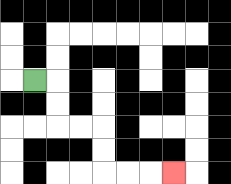{'start': '[1, 3]', 'end': '[7, 7]', 'path_directions': 'R,D,D,R,R,D,D,R,R,R', 'path_coordinates': '[[1, 3], [2, 3], [2, 4], [2, 5], [3, 5], [4, 5], [4, 6], [4, 7], [5, 7], [6, 7], [7, 7]]'}